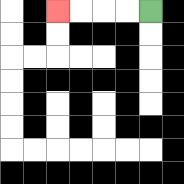{'start': '[6, 0]', 'end': '[2, 0]', 'path_directions': 'L,L,L,L', 'path_coordinates': '[[6, 0], [5, 0], [4, 0], [3, 0], [2, 0]]'}